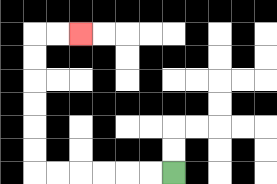{'start': '[7, 7]', 'end': '[3, 1]', 'path_directions': 'L,L,L,L,L,L,U,U,U,U,U,U,R,R', 'path_coordinates': '[[7, 7], [6, 7], [5, 7], [4, 7], [3, 7], [2, 7], [1, 7], [1, 6], [1, 5], [1, 4], [1, 3], [1, 2], [1, 1], [2, 1], [3, 1]]'}